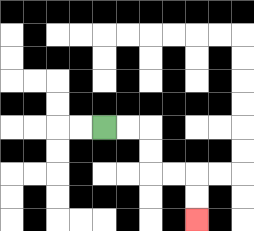{'start': '[4, 5]', 'end': '[8, 9]', 'path_directions': 'R,R,D,D,R,R,D,D', 'path_coordinates': '[[4, 5], [5, 5], [6, 5], [6, 6], [6, 7], [7, 7], [8, 7], [8, 8], [8, 9]]'}